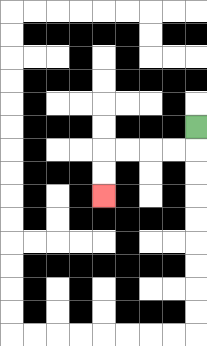{'start': '[8, 5]', 'end': '[4, 8]', 'path_directions': 'D,L,L,L,L,D,D', 'path_coordinates': '[[8, 5], [8, 6], [7, 6], [6, 6], [5, 6], [4, 6], [4, 7], [4, 8]]'}